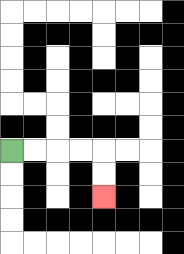{'start': '[0, 6]', 'end': '[4, 8]', 'path_directions': 'R,R,R,R,D,D', 'path_coordinates': '[[0, 6], [1, 6], [2, 6], [3, 6], [4, 6], [4, 7], [4, 8]]'}